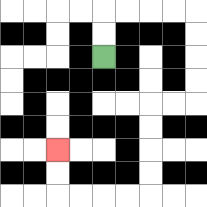{'start': '[4, 2]', 'end': '[2, 6]', 'path_directions': 'U,U,R,R,R,R,D,D,D,D,L,L,D,D,D,D,L,L,L,L,U,U', 'path_coordinates': '[[4, 2], [4, 1], [4, 0], [5, 0], [6, 0], [7, 0], [8, 0], [8, 1], [8, 2], [8, 3], [8, 4], [7, 4], [6, 4], [6, 5], [6, 6], [6, 7], [6, 8], [5, 8], [4, 8], [3, 8], [2, 8], [2, 7], [2, 6]]'}